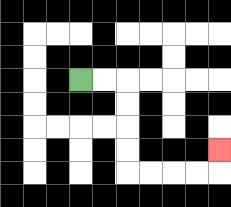{'start': '[3, 3]', 'end': '[9, 6]', 'path_directions': 'R,R,D,D,D,D,R,R,R,R,U', 'path_coordinates': '[[3, 3], [4, 3], [5, 3], [5, 4], [5, 5], [5, 6], [5, 7], [6, 7], [7, 7], [8, 7], [9, 7], [9, 6]]'}